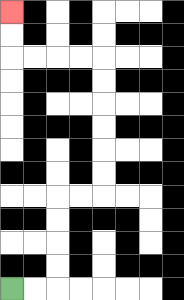{'start': '[0, 12]', 'end': '[0, 0]', 'path_directions': 'R,R,U,U,U,U,R,R,U,U,U,U,U,U,L,L,L,L,U,U', 'path_coordinates': '[[0, 12], [1, 12], [2, 12], [2, 11], [2, 10], [2, 9], [2, 8], [3, 8], [4, 8], [4, 7], [4, 6], [4, 5], [4, 4], [4, 3], [4, 2], [3, 2], [2, 2], [1, 2], [0, 2], [0, 1], [0, 0]]'}